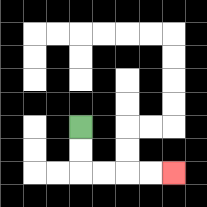{'start': '[3, 5]', 'end': '[7, 7]', 'path_directions': 'D,D,R,R,R,R', 'path_coordinates': '[[3, 5], [3, 6], [3, 7], [4, 7], [5, 7], [6, 7], [7, 7]]'}